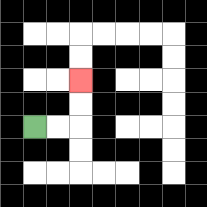{'start': '[1, 5]', 'end': '[3, 3]', 'path_directions': 'R,R,U,U', 'path_coordinates': '[[1, 5], [2, 5], [3, 5], [3, 4], [3, 3]]'}